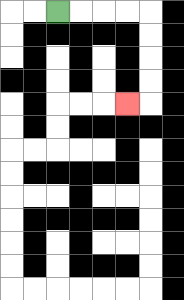{'start': '[2, 0]', 'end': '[5, 4]', 'path_directions': 'R,R,R,R,D,D,D,D,L', 'path_coordinates': '[[2, 0], [3, 0], [4, 0], [5, 0], [6, 0], [6, 1], [6, 2], [6, 3], [6, 4], [5, 4]]'}